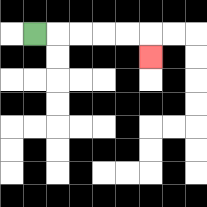{'start': '[1, 1]', 'end': '[6, 2]', 'path_directions': 'R,R,R,R,R,D', 'path_coordinates': '[[1, 1], [2, 1], [3, 1], [4, 1], [5, 1], [6, 1], [6, 2]]'}